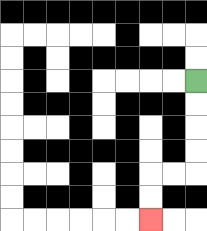{'start': '[8, 3]', 'end': '[6, 9]', 'path_directions': 'D,D,D,D,L,L,D,D', 'path_coordinates': '[[8, 3], [8, 4], [8, 5], [8, 6], [8, 7], [7, 7], [6, 7], [6, 8], [6, 9]]'}